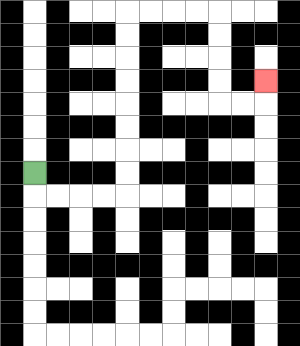{'start': '[1, 7]', 'end': '[11, 3]', 'path_directions': 'D,R,R,R,R,U,U,U,U,U,U,U,U,R,R,R,R,D,D,D,D,R,R,U', 'path_coordinates': '[[1, 7], [1, 8], [2, 8], [3, 8], [4, 8], [5, 8], [5, 7], [5, 6], [5, 5], [5, 4], [5, 3], [5, 2], [5, 1], [5, 0], [6, 0], [7, 0], [8, 0], [9, 0], [9, 1], [9, 2], [9, 3], [9, 4], [10, 4], [11, 4], [11, 3]]'}